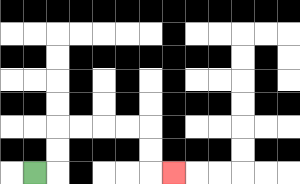{'start': '[1, 7]', 'end': '[7, 7]', 'path_directions': 'R,U,U,R,R,R,R,D,D,R', 'path_coordinates': '[[1, 7], [2, 7], [2, 6], [2, 5], [3, 5], [4, 5], [5, 5], [6, 5], [6, 6], [6, 7], [7, 7]]'}